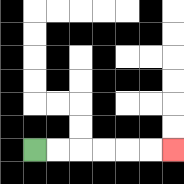{'start': '[1, 6]', 'end': '[7, 6]', 'path_directions': 'R,R,R,R,R,R', 'path_coordinates': '[[1, 6], [2, 6], [3, 6], [4, 6], [5, 6], [6, 6], [7, 6]]'}